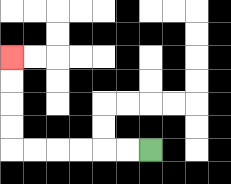{'start': '[6, 6]', 'end': '[0, 2]', 'path_directions': 'L,L,L,L,L,L,U,U,U,U', 'path_coordinates': '[[6, 6], [5, 6], [4, 6], [3, 6], [2, 6], [1, 6], [0, 6], [0, 5], [0, 4], [0, 3], [0, 2]]'}